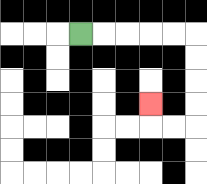{'start': '[3, 1]', 'end': '[6, 4]', 'path_directions': 'R,R,R,R,R,D,D,D,D,L,L,U', 'path_coordinates': '[[3, 1], [4, 1], [5, 1], [6, 1], [7, 1], [8, 1], [8, 2], [8, 3], [8, 4], [8, 5], [7, 5], [6, 5], [6, 4]]'}